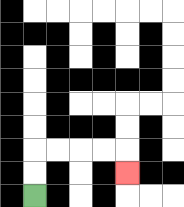{'start': '[1, 8]', 'end': '[5, 7]', 'path_directions': 'U,U,R,R,R,R,D', 'path_coordinates': '[[1, 8], [1, 7], [1, 6], [2, 6], [3, 6], [4, 6], [5, 6], [5, 7]]'}